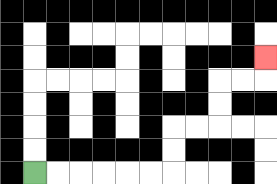{'start': '[1, 7]', 'end': '[11, 2]', 'path_directions': 'R,R,R,R,R,R,U,U,R,R,U,U,R,R,U', 'path_coordinates': '[[1, 7], [2, 7], [3, 7], [4, 7], [5, 7], [6, 7], [7, 7], [7, 6], [7, 5], [8, 5], [9, 5], [9, 4], [9, 3], [10, 3], [11, 3], [11, 2]]'}